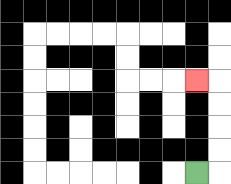{'start': '[8, 7]', 'end': '[8, 3]', 'path_directions': 'R,U,U,U,U,L', 'path_coordinates': '[[8, 7], [9, 7], [9, 6], [9, 5], [9, 4], [9, 3], [8, 3]]'}